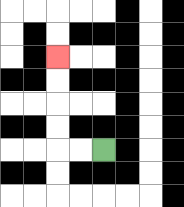{'start': '[4, 6]', 'end': '[2, 2]', 'path_directions': 'L,L,U,U,U,U', 'path_coordinates': '[[4, 6], [3, 6], [2, 6], [2, 5], [2, 4], [2, 3], [2, 2]]'}